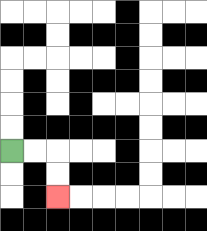{'start': '[0, 6]', 'end': '[2, 8]', 'path_directions': 'R,R,D,D', 'path_coordinates': '[[0, 6], [1, 6], [2, 6], [2, 7], [2, 8]]'}